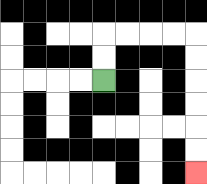{'start': '[4, 3]', 'end': '[8, 7]', 'path_directions': 'U,U,R,R,R,R,D,D,D,D,D,D', 'path_coordinates': '[[4, 3], [4, 2], [4, 1], [5, 1], [6, 1], [7, 1], [8, 1], [8, 2], [8, 3], [8, 4], [8, 5], [8, 6], [8, 7]]'}